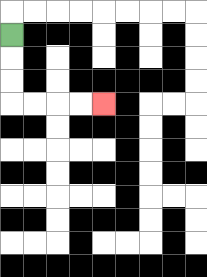{'start': '[0, 1]', 'end': '[4, 4]', 'path_directions': 'D,D,D,R,R,R,R', 'path_coordinates': '[[0, 1], [0, 2], [0, 3], [0, 4], [1, 4], [2, 4], [3, 4], [4, 4]]'}